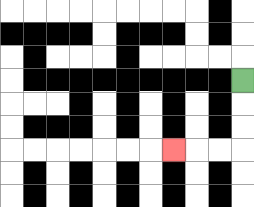{'start': '[10, 3]', 'end': '[7, 6]', 'path_directions': 'D,D,D,L,L,L', 'path_coordinates': '[[10, 3], [10, 4], [10, 5], [10, 6], [9, 6], [8, 6], [7, 6]]'}